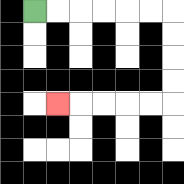{'start': '[1, 0]', 'end': '[2, 4]', 'path_directions': 'R,R,R,R,R,R,D,D,D,D,L,L,L,L,L', 'path_coordinates': '[[1, 0], [2, 0], [3, 0], [4, 0], [5, 0], [6, 0], [7, 0], [7, 1], [7, 2], [7, 3], [7, 4], [6, 4], [5, 4], [4, 4], [3, 4], [2, 4]]'}